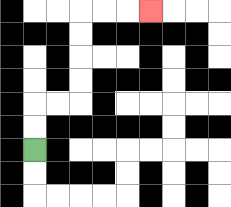{'start': '[1, 6]', 'end': '[6, 0]', 'path_directions': 'U,U,R,R,U,U,U,U,R,R,R', 'path_coordinates': '[[1, 6], [1, 5], [1, 4], [2, 4], [3, 4], [3, 3], [3, 2], [3, 1], [3, 0], [4, 0], [5, 0], [6, 0]]'}